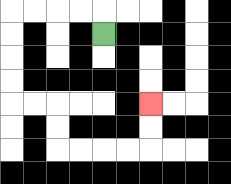{'start': '[4, 1]', 'end': '[6, 4]', 'path_directions': 'U,L,L,L,L,D,D,D,D,R,R,D,D,R,R,R,R,U,U', 'path_coordinates': '[[4, 1], [4, 0], [3, 0], [2, 0], [1, 0], [0, 0], [0, 1], [0, 2], [0, 3], [0, 4], [1, 4], [2, 4], [2, 5], [2, 6], [3, 6], [4, 6], [5, 6], [6, 6], [6, 5], [6, 4]]'}